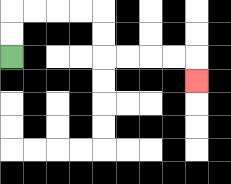{'start': '[0, 2]', 'end': '[8, 3]', 'path_directions': 'U,U,R,R,R,R,D,D,R,R,R,R,D', 'path_coordinates': '[[0, 2], [0, 1], [0, 0], [1, 0], [2, 0], [3, 0], [4, 0], [4, 1], [4, 2], [5, 2], [6, 2], [7, 2], [8, 2], [8, 3]]'}